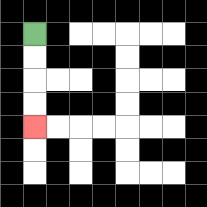{'start': '[1, 1]', 'end': '[1, 5]', 'path_directions': 'D,D,D,D', 'path_coordinates': '[[1, 1], [1, 2], [1, 3], [1, 4], [1, 5]]'}